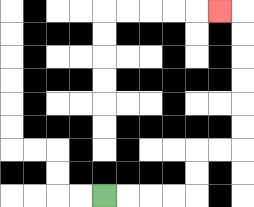{'start': '[4, 8]', 'end': '[9, 0]', 'path_directions': 'R,R,R,R,U,U,R,R,U,U,U,U,U,U,L', 'path_coordinates': '[[4, 8], [5, 8], [6, 8], [7, 8], [8, 8], [8, 7], [8, 6], [9, 6], [10, 6], [10, 5], [10, 4], [10, 3], [10, 2], [10, 1], [10, 0], [9, 0]]'}